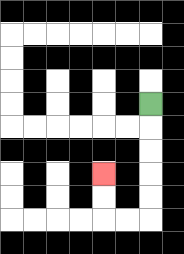{'start': '[6, 4]', 'end': '[4, 7]', 'path_directions': 'D,D,D,D,D,L,L,U,U', 'path_coordinates': '[[6, 4], [6, 5], [6, 6], [6, 7], [6, 8], [6, 9], [5, 9], [4, 9], [4, 8], [4, 7]]'}